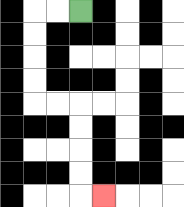{'start': '[3, 0]', 'end': '[4, 8]', 'path_directions': 'L,L,D,D,D,D,R,R,D,D,D,D,R', 'path_coordinates': '[[3, 0], [2, 0], [1, 0], [1, 1], [1, 2], [1, 3], [1, 4], [2, 4], [3, 4], [3, 5], [3, 6], [3, 7], [3, 8], [4, 8]]'}